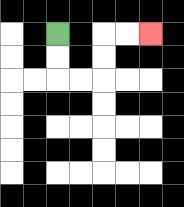{'start': '[2, 1]', 'end': '[6, 1]', 'path_directions': 'D,D,R,R,U,U,R,R', 'path_coordinates': '[[2, 1], [2, 2], [2, 3], [3, 3], [4, 3], [4, 2], [4, 1], [5, 1], [6, 1]]'}